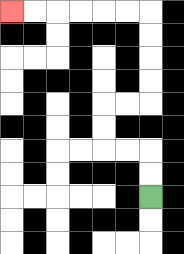{'start': '[6, 8]', 'end': '[0, 0]', 'path_directions': 'U,U,L,L,U,U,R,R,U,U,U,U,L,L,L,L,L,L', 'path_coordinates': '[[6, 8], [6, 7], [6, 6], [5, 6], [4, 6], [4, 5], [4, 4], [5, 4], [6, 4], [6, 3], [6, 2], [6, 1], [6, 0], [5, 0], [4, 0], [3, 0], [2, 0], [1, 0], [0, 0]]'}